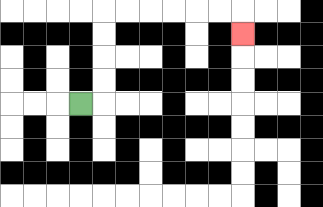{'start': '[3, 4]', 'end': '[10, 1]', 'path_directions': 'R,U,U,U,U,R,R,R,R,R,R,D', 'path_coordinates': '[[3, 4], [4, 4], [4, 3], [4, 2], [4, 1], [4, 0], [5, 0], [6, 0], [7, 0], [8, 0], [9, 0], [10, 0], [10, 1]]'}